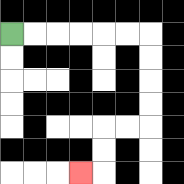{'start': '[0, 1]', 'end': '[3, 7]', 'path_directions': 'R,R,R,R,R,R,D,D,D,D,L,L,D,D,L', 'path_coordinates': '[[0, 1], [1, 1], [2, 1], [3, 1], [4, 1], [5, 1], [6, 1], [6, 2], [6, 3], [6, 4], [6, 5], [5, 5], [4, 5], [4, 6], [4, 7], [3, 7]]'}